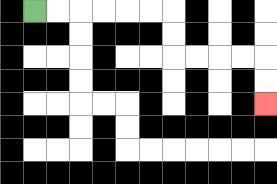{'start': '[1, 0]', 'end': '[11, 4]', 'path_directions': 'R,R,R,R,R,R,D,D,R,R,R,R,D,D', 'path_coordinates': '[[1, 0], [2, 0], [3, 0], [4, 0], [5, 0], [6, 0], [7, 0], [7, 1], [7, 2], [8, 2], [9, 2], [10, 2], [11, 2], [11, 3], [11, 4]]'}